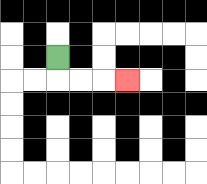{'start': '[2, 2]', 'end': '[5, 3]', 'path_directions': 'D,R,R,R', 'path_coordinates': '[[2, 2], [2, 3], [3, 3], [4, 3], [5, 3]]'}